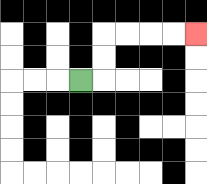{'start': '[3, 3]', 'end': '[8, 1]', 'path_directions': 'R,U,U,R,R,R,R', 'path_coordinates': '[[3, 3], [4, 3], [4, 2], [4, 1], [5, 1], [6, 1], [7, 1], [8, 1]]'}